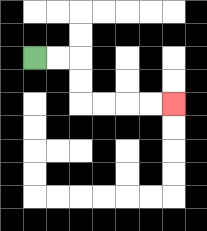{'start': '[1, 2]', 'end': '[7, 4]', 'path_directions': 'R,R,D,D,R,R,R,R', 'path_coordinates': '[[1, 2], [2, 2], [3, 2], [3, 3], [3, 4], [4, 4], [5, 4], [6, 4], [7, 4]]'}